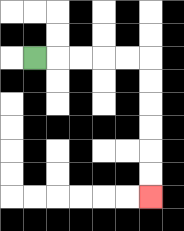{'start': '[1, 2]', 'end': '[6, 8]', 'path_directions': 'R,R,R,R,R,D,D,D,D,D,D', 'path_coordinates': '[[1, 2], [2, 2], [3, 2], [4, 2], [5, 2], [6, 2], [6, 3], [6, 4], [6, 5], [6, 6], [6, 7], [6, 8]]'}